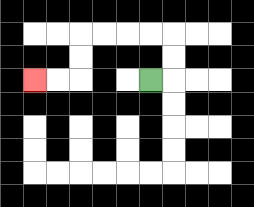{'start': '[6, 3]', 'end': '[1, 3]', 'path_directions': 'R,U,U,L,L,L,L,D,D,L,L', 'path_coordinates': '[[6, 3], [7, 3], [7, 2], [7, 1], [6, 1], [5, 1], [4, 1], [3, 1], [3, 2], [3, 3], [2, 3], [1, 3]]'}